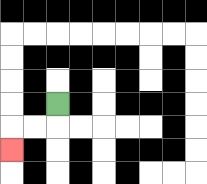{'start': '[2, 4]', 'end': '[0, 6]', 'path_directions': 'D,L,L,D', 'path_coordinates': '[[2, 4], [2, 5], [1, 5], [0, 5], [0, 6]]'}